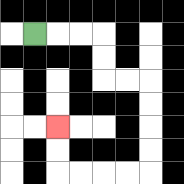{'start': '[1, 1]', 'end': '[2, 5]', 'path_directions': 'R,R,R,D,D,R,R,D,D,D,D,L,L,L,L,U,U', 'path_coordinates': '[[1, 1], [2, 1], [3, 1], [4, 1], [4, 2], [4, 3], [5, 3], [6, 3], [6, 4], [6, 5], [6, 6], [6, 7], [5, 7], [4, 7], [3, 7], [2, 7], [2, 6], [2, 5]]'}